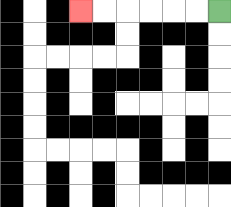{'start': '[9, 0]', 'end': '[3, 0]', 'path_directions': 'L,L,L,L,L,L', 'path_coordinates': '[[9, 0], [8, 0], [7, 0], [6, 0], [5, 0], [4, 0], [3, 0]]'}